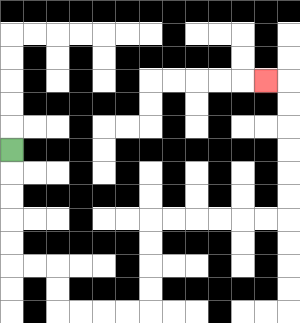{'start': '[0, 6]', 'end': '[11, 3]', 'path_directions': 'D,D,D,D,D,R,R,D,D,R,R,R,R,U,U,U,U,R,R,R,R,R,R,U,U,U,U,U,U,L', 'path_coordinates': '[[0, 6], [0, 7], [0, 8], [0, 9], [0, 10], [0, 11], [1, 11], [2, 11], [2, 12], [2, 13], [3, 13], [4, 13], [5, 13], [6, 13], [6, 12], [6, 11], [6, 10], [6, 9], [7, 9], [8, 9], [9, 9], [10, 9], [11, 9], [12, 9], [12, 8], [12, 7], [12, 6], [12, 5], [12, 4], [12, 3], [11, 3]]'}